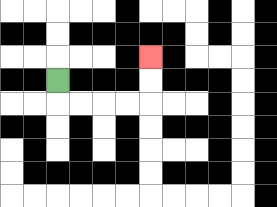{'start': '[2, 3]', 'end': '[6, 2]', 'path_directions': 'D,R,R,R,R,U,U', 'path_coordinates': '[[2, 3], [2, 4], [3, 4], [4, 4], [5, 4], [6, 4], [6, 3], [6, 2]]'}